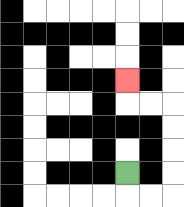{'start': '[5, 7]', 'end': '[5, 3]', 'path_directions': 'D,R,R,U,U,U,U,L,L,U', 'path_coordinates': '[[5, 7], [5, 8], [6, 8], [7, 8], [7, 7], [7, 6], [7, 5], [7, 4], [6, 4], [5, 4], [5, 3]]'}